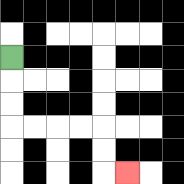{'start': '[0, 2]', 'end': '[5, 7]', 'path_directions': 'D,D,D,R,R,R,R,D,D,R', 'path_coordinates': '[[0, 2], [0, 3], [0, 4], [0, 5], [1, 5], [2, 5], [3, 5], [4, 5], [4, 6], [4, 7], [5, 7]]'}